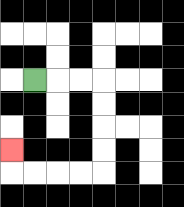{'start': '[1, 3]', 'end': '[0, 6]', 'path_directions': 'R,R,R,D,D,D,D,L,L,L,L,U', 'path_coordinates': '[[1, 3], [2, 3], [3, 3], [4, 3], [4, 4], [4, 5], [4, 6], [4, 7], [3, 7], [2, 7], [1, 7], [0, 7], [0, 6]]'}